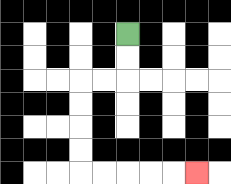{'start': '[5, 1]', 'end': '[8, 7]', 'path_directions': 'D,D,L,L,D,D,D,D,R,R,R,R,R', 'path_coordinates': '[[5, 1], [5, 2], [5, 3], [4, 3], [3, 3], [3, 4], [3, 5], [3, 6], [3, 7], [4, 7], [5, 7], [6, 7], [7, 7], [8, 7]]'}